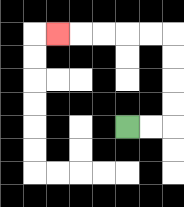{'start': '[5, 5]', 'end': '[2, 1]', 'path_directions': 'R,R,U,U,U,U,L,L,L,L,L', 'path_coordinates': '[[5, 5], [6, 5], [7, 5], [7, 4], [7, 3], [7, 2], [7, 1], [6, 1], [5, 1], [4, 1], [3, 1], [2, 1]]'}